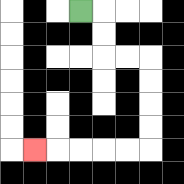{'start': '[3, 0]', 'end': '[1, 6]', 'path_directions': 'R,D,D,R,R,D,D,D,D,L,L,L,L,L', 'path_coordinates': '[[3, 0], [4, 0], [4, 1], [4, 2], [5, 2], [6, 2], [6, 3], [6, 4], [6, 5], [6, 6], [5, 6], [4, 6], [3, 6], [2, 6], [1, 6]]'}